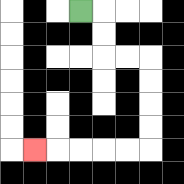{'start': '[3, 0]', 'end': '[1, 6]', 'path_directions': 'R,D,D,R,R,D,D,D,D,L,L,L,L,L', 'path_coordinates': '[[3, 0], [4, 0], [4, 1], [4, 2], [5, 2], [6, 2], [6, 3], [6, 4], [6, 5], [6, 6], [5, 6], [4, 6], [3, 6], [2, 6], [1, 6]]'}